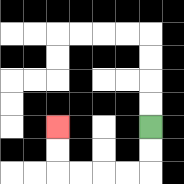{'start': '[6, 5]', 'end': '[2, 5]', 'path_directions': 'D,D,L,L,L,L,U,U', 'path_coordinates': '[[6, 5], [6, 6], [6, 7], [5, 7], [4, 7], [3, 7], [2, 7], [2, 6], [2, 5]]'}